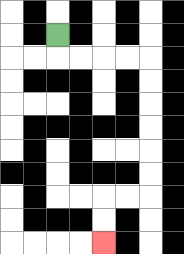{'start': '[2, 1]', 'end': '[4, 10]', 'path_directions': 'D,R,R,R,R,D,D,D,D,D,D,L,L,D,D', 'path_coordinates': '[[2, 1], [2, 2], [3, 2], [4, 2], [5, 2], [6, 2], [6, 3], [6, 4], [6, 5], [6, 6], [6, 7], [6, 8], [5, 8], [4, 8], [4, 9], [4, 10]]'}